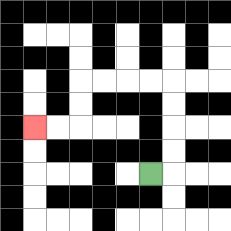{'start': '[6, 7]', 'end': '[1, 5]', 'path_directions': 'R,U,U,U,U,L,L,L,L,D,D,L,L', 'path_coordinates': '[[6, 7], [7, 7], [7, 6], [7, 5], [7, 4], [7, 3], [6, 3], [5, 3], [4, 3], [3, 3], [3, 4], [3, 5], [2, 5], [1, 5]]'}